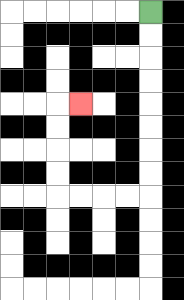{'start': '[6, 0]', 'end': '[3, 4]', 'path_directions': 'D,D,D,D,D,D,D,D,L,L,L,L,U,U,U,U,R', 'path_coordinates': '[[6, 0], [6, 1], [6, 2], [6, 3], [6, 4], [6, 5], [6, 6], [6, 7], [6, 8], [5, 8], [4, 8], [3, 8], [2, 8], [2, 7], [2, 6], [2, 5], [2, 4], [3, 4]]'}